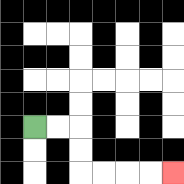{'start': '[1, 5]', 'end': '[7, 7]', 'path_directions': 'R,R,D,D,R,R,R,R', 'path_coordinates': '[[1, 5], [2, 5], [3, 5], [3, 6], [3, 7], [4, 7], [5, 7], [6, 7], [7, 7]]'}